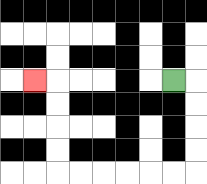{'start': '[7, 3]', 'end': '[1, 3]', 'path_directions': 'R,D,D,D,D,L,L,L,L,L,L,U,U,U,U,L', 'path_coordinates': '[[7, 3], [8, 3], [8, 4], [8, 5], [8, 6], [8, 7], [7, 7], [6, 7], [5, 7], [4, 7], [3, 7], [2, 7], [2, 6], [2, 5], [2, 4], [2, 3], [1, 3]]'}